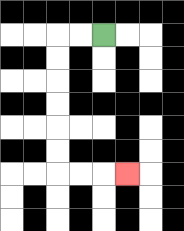{'start': '[4, 1]', 'end': '[5, 7]', 'path_directions': 'L,L,D,D,D,D,D,D,R,R,R', 'path_coordinates': '[[4, 1], [3, 1], [2, 1], [2, 2], [2, 3], [2, 4], [2, 5], [2, 6], [2, 7], [3, 7], [4, 7], [5, 7]]'}